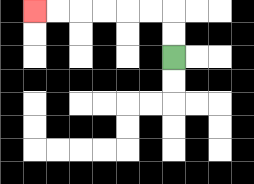{'start': '[7, 2]', 'end': '[1, 0]', 'path_directions': 'U,U,L,L,L,L,L,L', 'path_coordinates': '[[7, 2], [7, 1], [7, 0], [6, 0], [5, 0], [4, 0], [3, 0], [2, 0], [1, 0]]'}